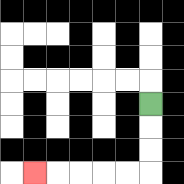{'start': '[6, 4]', 'end': '[1, 7]', 'path_directions': 'D,D,D,L,L,L,L,L', 'path_coordinates': '[[6, 4], [6, 5], [6, 6], [6, 7], [5, 7], [4, 7], [3, 7], [2, 7], [1, 7]]'}